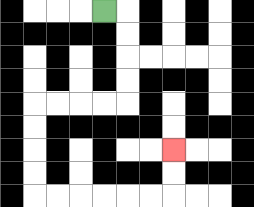{'start': '[4, 0]', 'end': '[7, 6]', 'path_directions': 'R,D,D,D,D,L,L,L,L,D,D,D,D,R,R,R,R,R,R,U,U', 'path_coordinates': '[[4, 0], [5, 0], [5, 1], [5, 2], [5, 3], [5, 4], [4, 4], [3, 4], [2, 4], [1, 4], [1, 5], [1, 6], [1, 7], [1, 8], [2, 8], [3, 8], [4, 8], [5, 8], [6, 8], [7, 8], [7, 7], [7, 6]]'}